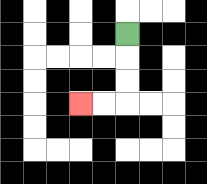{'start': '[5, 1]', 'end': '[3, 4]', 'path_directions': 'D,D,D,L,L', 'path_coordinates': '[[5, 1], [5, 2], [5, 3], [5, 4], [4, 4], [3, 4]]'}